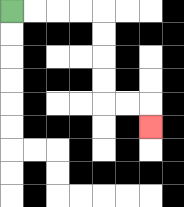{'start': '[0, 0]', 'end': '[6, 5]', 'path_directions': 'R,R,R,R,D,D,D,D,R,R,D', 'path_coordinates': '[[0, 0], [1, 0], [2, 0], [3, 0], [4, 0], [4, 1], [4, 2], [4, 3], [4, 4], [5, 4], [6, 4], [6, 5]]'}